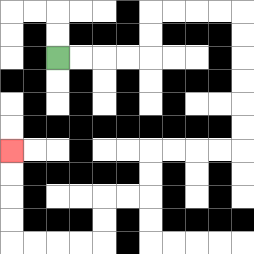{'start': '[2, 2]', 'end': '[0, 6]', 'path_directions': 'R,R,R,R,U,U,R,R,R,R,D,D,D,D,D,D,L,L,L,L,D,D,L,L,D,D,L,L,L,L,U,U,U,U', 'path_coordinates': '[[2, 2], [3, 2], [4, 2], [5, 2], [6, 2], [6, 1], [6, 0], [7, 0], [8, 0], [9, 0], [10, 0], [10, 1], [10, 2], [10, 3], [10, 4], [10, 5], [10, 6], [9, 6], [8, 6], [7, 6], [6, 6], [6, 7], [6, 8], [5, 8], [4, 8], [4, 9], [4, 10], [3, 10], [2, 10], [1, 10], [0, 10], [0, 9], [0, 8], [0, 7], [0, 6]]'}